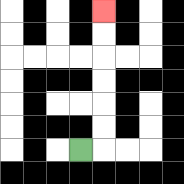{'start': '[3, 6]', 'end': '[4, 0]', 'path_directions': 'R,U,U,U,U,U,U', 'path_coordinates': '[[3, 6], [4, 6], [4, 5], [4, 4], [4, 3], [4, 2], [4, 1], [4, 0]]'}